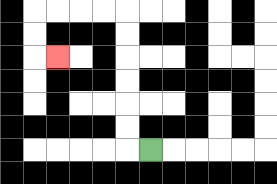{'start': '[6, 6]', 'end': '[2, 2]', 'path_directions': 'L,U,U,U,U,U,U,L,L,L,L,D,D,R', 'path_coordinates': '[[6, 6], [5, 6], [5, 5], [5, 4], [5, 3], [5, 2], [5, 1], [5, 0], [4, 0], [3, 0], [2, 0], [1, 0], [1, 1], [1, 2], [2, 2]]'}